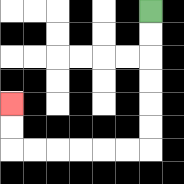{'start': '[6, 0]', 'end': '[0, 4]', 'path_directions': 'D,D,D,D,D,D,L,L,L,L,L,L,U,U', 'path_coordinates': '[[6, 0], [6, 1], [6, 2], [6, 3], [6, 4], [6, 5], [6, 6], [5, 6], [4, 6], [3, 6], [2, 6], [1, 6], [0, 6], [0, 5], [0, 4]]'}